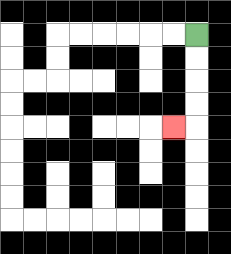{'start': '[8, 1]', 'end': '[7, 5]', 'path_directions': 'D,D,D,D,L', 'path_coordinates': '[[8, 1], [8, 2], [8, 3], [8, 4], [8, 5], [7, 5]]'}